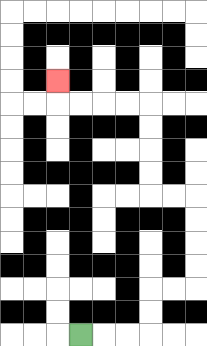{'start': '[3, 14]', 'end': '[2, 3]', 'path_directions': 'R,R,R,U,U,R,R,U,U,U,U,L,L,U,U,U,U,L,L,L,L,U', 'path_coordinates': '[[3, 14], [4, 14], [5, 14], [6, 14], [6, 13], [6, 12], [7, 12], [8, 12], [8, 11], [8, 10], [8, 9], [8, 8], [7, 8], [6, 8], [6, 7], [6, 6], [6, 5], [6, 4], [5, 4], [4, 4], [3, 4], [2, 4], [2, 3]]'}